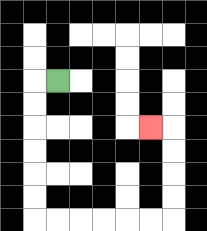{'start': '[2, 3]', 'end': '[6, 5]', 'path_directions': 'L,D,D,D,D,D,D,R,R,R,R,R,R,U,U,U,U,L', 'path_coordinates': '[[2, 3], [1, 3], [1, 4], [1, 5], [1, 6], [1, 7], [1, 8], [1, 9], [2, 9], [3, 9], [4, 9], [5, 9], [6, 9], [7, 9], [7, 8], [7, 7], [7, 6], [7, 5], [6, 5]]'}